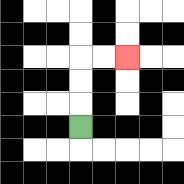{'start': '[3, 5]', 'end': '[5, 2]', 'path_directions': 'U,U,U,R,R', 'path_coordinates': '[[3, 5], [3, 4], [3, 3], [3, 2], [4, 2], [5, 2]]'}